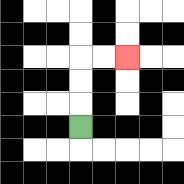{'start': '[3, 5]', 'end': '[5, 2]', 'path_directions': 'U,U,U,R,R', 'path_coordinates': '[[3, 5], [3, 4], [3, 3], [3, 2], [4, 2], [5, 2]]'}